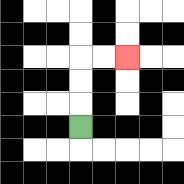{'start': '[3, 5]', 'end': '[5, 2]', 'path_directions': 'U,U,U,R,R', 'path_coordinates': '[[3, 5], [3, 4], [3, 3], [3, 2], [4, 2], [5, 2]]'}